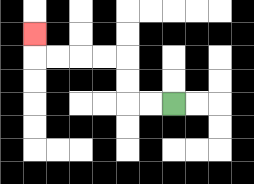{'start': '[7, 4]', 'end': '[1, 1]', 'path_directions': 'L,L,U,U,L,L,L,L,U', 'path_coordinates': '[[7, 4], [6, 4], [5, 4], [5, 3], [5, 2], [4, 2], [3, 2], [2, 2], [1, 2], [1, 1]]'}